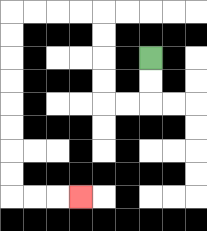{'start': '[6, 2]', 'end': '[3, 8]', 'path_directions': 'D,D,L,L,U,U,U,U,L,L,L,L,D,D,D,D,D,D,D,D,R,R,R', 'path_coordinates': '[[6, 2], [6, 3], [6, 4], [5, 4], [4, 4], [4, 3], [4, 2], [4, 1], [4, 0], [3, 0], [2, 0], [1, 0], [0, 0], [0, 1], [0, 2], [0, 3], [0, 4], [0, 5], [0, 6], [0, 7], [0, 8], [1, 8], [2, 8], [3, 8]]'}